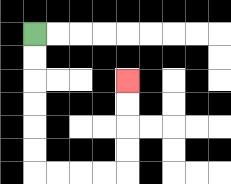{'start': '[1, 1]', 'end': '[5, 3]', 'path_directions': 'D,D,D,D,D,D,R,R,R,R,U,U,U,U', 'path_coordinates': '[[1, 1], [1, 2], [1, 3], [1, 4], [1, 5], [1, 6], [1, 7], [2, 7], [3, 7], [4, 7], [5, 7], [5, 6], [5, 5], [5, 4], [5, 3]]'}